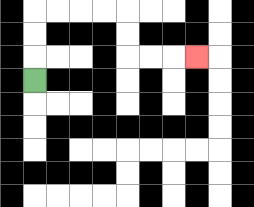{'start': '[1, 3]', 'end': '[8, 2]', 'path_directions': 'U,U,U,R,R,R,R,D,D,R,R,R', 'path_coordinates': '[[1, 3], [1, 2], [1, 1], [1, 0], [2, 0], [3, 0], [4, 0], [5, 0], [5, 1], [5, 2], [6, 2], [7, 2], [8, 2]]'}